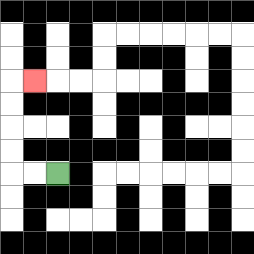{'start': '[2, 7]', 'end': '[1, 3]', 'path_directions': 'L,L,U,U,U,U,R', 'path_coordinates': '[[2, 7], [1, 7], [0, 7], [0, 6], [0, 5], [0, 4], [0, 3], [1, 3]]'}